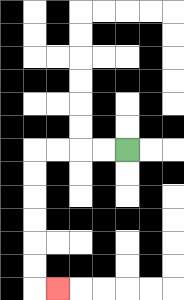{'start': '[5, 6]', 'end': '[2, 12]', 'path_directions': 'L,L,L,L,D,D,D,D,D,D,R', 'path_coordinates': '[[5, 6], [4, 6], [3, 6], [2, 6], [1, 6], [1, 7], [1, 8], [1, 9], [1, 10], [1, 11], [1, 12], [2, 12]]'}